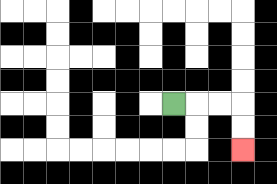{'start': '[7, 4]', 'end': '[10, 6]', 'path_directions': 'R,R,R,D,D', 'path_coordinates': '[[7, 4], [8, 4], [9, 4], [10, 4], [10, 5], [10, 6]]'}